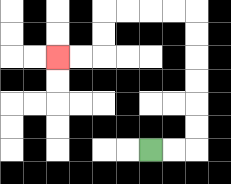{'start': '[6, 6]', 'end': '[2, 2]', 'path_directions': 'R,R,U,U,U,U,U,U,L,L,L,L,D,D,L,L', 'path_coordinates': '[[6, 6], [7, 6], [8, 6], [8, 5], [8, 4], [8, 3], [8, 2], [8, 1], [8, 0], [7, 0], [6, 0], [5, 0], [4, 0], [4, 1], [4, 2], [3, 2], [2, 2]]'}